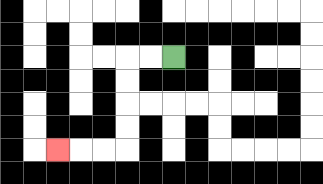{'start': '[7, 2]', 'end': '[2, 6]', 'path_directions': 'L,L,D,D,D,D,L,L,L', 'path_coordinates': '[[7, 2], [6, 2], [5, 2], [5, 3], [5, 4], [5, 5], [5, 6], [4, 6], [3, 6], [2, 6]]'}